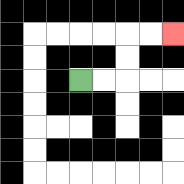{'start': '[3, 3]', 'end': '[7, 1]', 'path_directions': 'R,R,U,U,R,R', 'path_coordinates': '[[3, 3], [4, 3], [5, 3], [5, 2], [5, 1], [6, 1], [7, 1]]'}